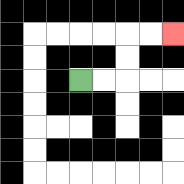{'start': '[3, 3]', 'end': '[7, 1]', 'path_directions': 'R,R,U,U,R,R', 'path_coordinates': '[[3, 3], [4, 3], [5, 3], [5, 2], [5, 1], [6, 1], [7, 1]]'}